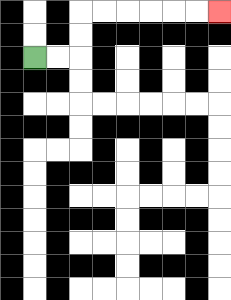{'start': '[1, 2]', 'end': '[9, 0]', 'path_directions': 'R,R,U,U,R,R,R,R,R,R', 'path_coordinates': '[[1, 2], [2, 2], [3, 2], [3, 1], [3, 0], [4, 0], [5, 0], [6, 0], [7, 0], [8, 0], [9, 0]]'}